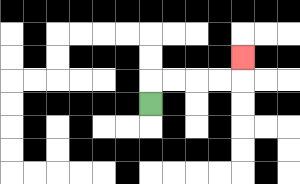{'start': '[6, 4]', 'end': '[10, 2]', 'path_directions': 'U,R,R,R,R,U', 'path_coordinates': '[[6, 4], [6, 3], [7, 3], [8, 3], [9, 3], [10, 3], [10, 2]]'}